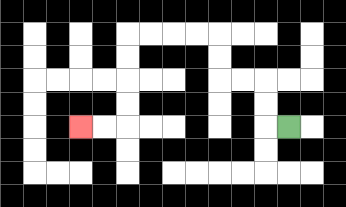{'start': '[12, 5]', 'end': '[3, 5]', 'path_directions': 'L,U,U,L,L,U,U,L,L,L,L,D,D,D,D,L,L', 'path_coordinates': '[[12, 5], [11, 5], [11, 4], [11, 3], [10, 3], [9, 3], [9, 2], [9, 1], [8, 1], [7, 1], [6, 1], [5, 1], [5, 2], [5, 3], [5, 4], [5, 5], [4, 5], [3, 5]]'}